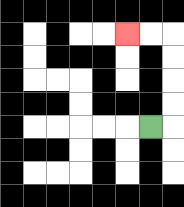{'start': '[6, 5]', 'end': '[5, 1]', 'path_directions': 'R,U,U,U,U,L,L', 'path_coordinates': '[[6, 5], [7, 5], [7, 4], [7, 3], [7, 2], [7, 1], [6, 1], [5, 1]]'}